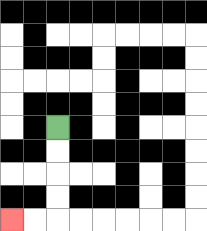{'start': '[2, 5]', 'end': '[0, 9]', 'path_directions': 'D,D,D,D,L,L', 'path_coordinates': '[[2, 5], [2, 6], [2, 7], [2, 8], [2, 9], [1, 9], [0, 9]]'}